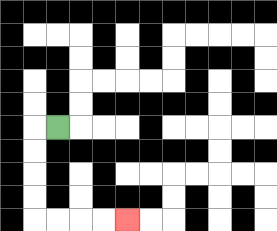{'start': '[2, 5]', 'end': '[5, 9]', 'path_directions': 'L,D,D,D,D,R,R,R,R', 'path_coordinates': '[[2, 5], [1, 5], [1, 6], [1, 7], [1, 8], [1, 9], [2, 9], [3, 9], [4, 9], [5, 9]]'}